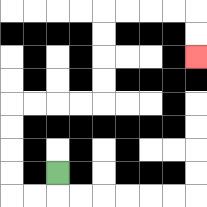{'start': '[2, 7]', 'end': '[8, 2]', 'path_directions': 'D,L,L,U,U,U,U,R,R,R,R,U,U,U,U,R,R,R,R,D,D', 'path_coordinates': '[[2, 7], [2, 8], [1, 8], [0, 8], [0, 7], [0, 6], [0, 5], [0, 4], [1, 4], [2, 4], [3, 4], [4, 4], [4, 3], [4, 2], [4, 1], [4, 0], [5, 0], [6, 0], [7, 0], [8, 0], [8, 1], [8, 2]]'}